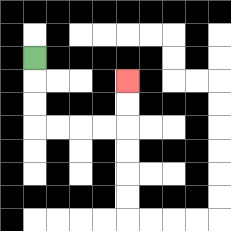{'start': '[1, 2]', 'end': '[5, 3]', 'path_directions': 'D,D,D,R,R,R,R,U,U', 'path_coordinates': '[[1, 2], [1, 3], [1, 4], [1, 5], [2, 5], [3, 5], [4, 5], [5, 5], [5, 4], [5, 3]]'}